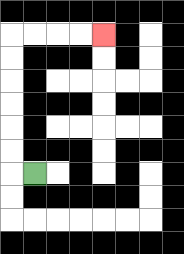{'start': '[1, 7]', 'end': '[4, 1]', 'path_directions': 'L,U,U,U,U,U,U,R,R,R,R', 'path_coordinates': '[[1, 7], [0, 7], [0, 6], [0, 5], [0, 4], [0, 3], [0, 2], [0, 1], [1, 1], [2, 1], [3, 1], [4, 1]]'}